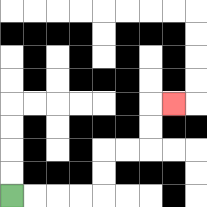{'start': '[0, 8]', 'end': '[7, 4]', 'path_directions': 'R,R,R,R,U,U,R,R,U,U,R', 'path_coordinates': '[[0, 8], [1, 8], [2, 8], [3, 8], [4, 8], [4, 7], [4, 6], [5, 6], [6, 6], [6, 5], [6, 4], [7, 4]]'}